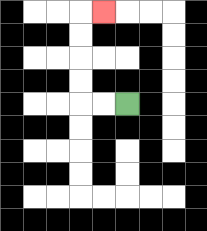{'start': '[5, 4]', 'end': '[4, 0]', 'path_directions': 'L,L,U,U,U,U,R', 'path_coordinates': '[[5, 4], [4, 4], [3, 4], [3, 3], [3, 2], [3, 1], [3, 0], [4, 0]]'}